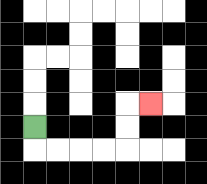{'start': '[1, 5]', 'end': '[6, 4]', 'path_directions': 'D,R,R,R,R,U,U,R', 'path_coordinates': '[[1, 5], [1, 6], [2, 6], [3, 6], [4, 6], [5, 6], [5, 5], [5, 4], [6, 4]]'}